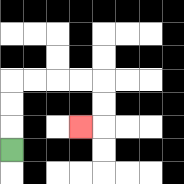{'start': '[0, 6]', 'end': '[3, 5]', 'path_directions': 'U,U,U,R,R,R,R,D,D,L', 'path_coordinates': '[[0, 6], [0, 5], [0, 4], [0, 3], [1, 3], [2, 3], [3, 3], [4, 3], [4, 4], [4, 5], [3, 5]]'}